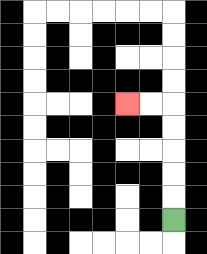{'start': '[7, 9]', 'end': '[5, 4]', 'path_directions': 'U,U,U,U,U,L,L', 'path_coordinates': '[[7, 9], [7, 8], [7, 7], [7, 6], [7, 5], [7, 4], [6, 4], [5, 4]]'}